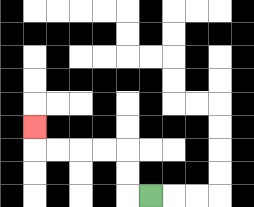{'start': '[6, 8]', 'end': '[1, 5]', 'path_directions': 'L,U,U,L,L,L,L,U', 'path_coordinates': '[[6, 8], [5, 8], [5, 7], [5, 6], [4, 6], [3, 6], [2, 6], [1, 6], [1, 5]]'}